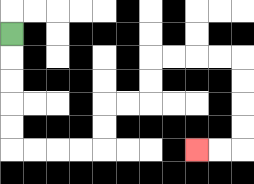{'start': '[0, 1]', 'end': '[8, 6]', 'path_directions': 'D,D,D,D,D,R,R,R,R,U,U,R,R,U,U,R,R,R,R,D,D,D,D,L,L', 'path_coordinates': '[[0, 1], [0, 2], [0, 3], [0, 4], [0, 5], [0, 6], [1, 6], [2, 6], [3, 6], [4, 6], [4, 5], [4, 4], [5, 4], [6, 4], [6, 3], [6, 2], [7, 2], [8, 2], [9, 2], [10, 2], [10, 3], [10, 4], [10, 5], [10, 6], [9, 6], [8, 6]]'}